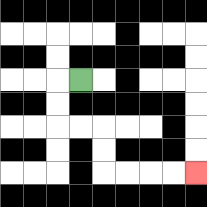{'start': '[3, 3]', 'end': '[8, 7]', 'path_directions': 'L,D,D,R,R,D,D,R,R,R,R', 'path_coordinates': '[[3, 3], [2, 3], [2, 4], [2, 5], [3, 5], [4, 5], [4, 6], [4, 7], [5, 7], [6, 7], [7, 7], [8, 7]]'}